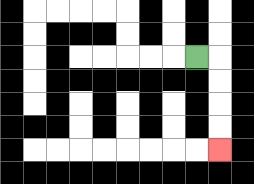{'start': '[8, 2]', 'end': '[9, 6]', 'path_directions': 'R,D,D,D,D', 'path_coordinates': '[[8, 2], [9, 2], [9, 3], [9, 4], [9, 5], [9, 6]]'}